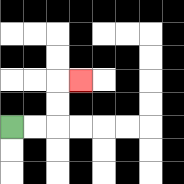{'start': '[0, 5]', 'end': '[3, 3]', 'path_directions': 'R,R,U,U,R', 'path_coordinates': '[[0, 5], [1, 5], [2, 5], [2, 4], [2, 3], [3, 3]]'}